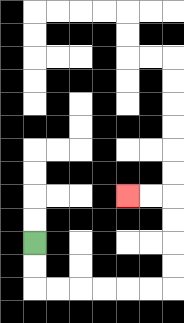{'start': '[1, 10]', 'end': '[5, 8]', 'path_directions': 'D,D,R,R,R,R,R,R,U,U,U,U,L,L', 'path_coordinates': '[[1, 10], [1, 11], [1, 12], [2, 12], [3, 12], [4, 12], [5, 12], [6, 12], [7, 12], [7, 11], [7, 10], [7, 9], [7, 8], [6, 8], [5, 8]]'}